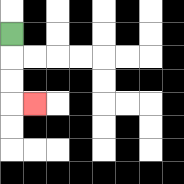{'start': '[0, 1]', 'end': '[1, 4]', 'path_directions': 'D,D,D,R', 'path_coordinates': '[[0, 1], [0, 2], [0, 3], [0, 4], [1, 4]]'}